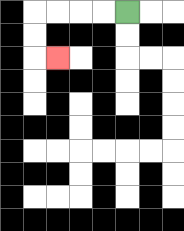{'start': '[5, 0]', 'end': '[2, 2]', 'path_directions': 'L,L,L,L,D,D,R', 'path_coordinates': '[[5, 0], [4, 0], [3, 0], [2, 0], [1, 0], [1, 1], [1, 2], [2, 2]]'}